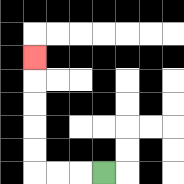{'start': '[4, 7]', 'end': '[1, 2]', 'path_directions': 'L,L,L,U,U,U,U,U', 'path_coordinates': '[[4, 7], [3, 7], [2, 7], [1, 7], [1, 6], [1, 5], [1, 4], [1, 3], [1, 2]]'}